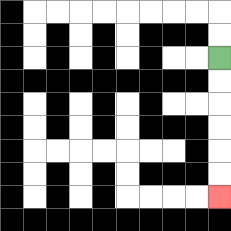{'start': '[9, 2]', 'end': '[9, 8]', 'path_directions': 'D,D,D,D,D,D', 'path_coordinates': '[[9, 2], [9, 3], [9, 4], [9, 5], [9, 6], [9, 7], [9, 8]]'}